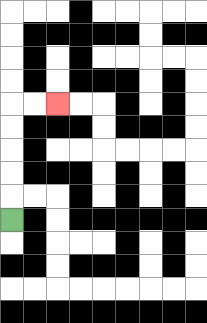{'start': '[0, 9]', 'end': '[2, 4]', 'path_directions': 'U,U,U,U,U,R,R', 'path_coordinates': '[[0, 9], [0, 8], [0, 7], [0, 6], [0, 5], [0, 4], [1, 4], [2, 4]]'}